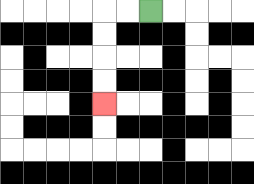{'start': '[6, 0]', 'end': '[4, 4]', 'path_directions': 'L,L,D,D,D,D', 'path_coordinates': '[[6, 0], [5, 0], [4, 0], [4, 1], [4, 2], [4, 3], [4, 4]]'}